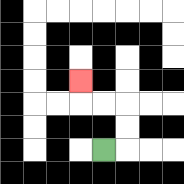{'start': '[4, 6]', 'end': '[3, 3]', 'path_directions': 'R,U,U,L,L,U', 'path_coordinates': '[[4, 6], [5, 6], [5, 5], [5, 4], [4, 4], [3, 4], [3, 3]]'}